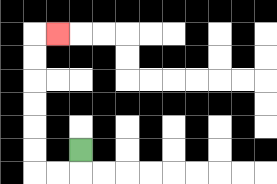{'start': '[3, 6]', 'end': '[2, 1]', 'path_directions': 'D,L,L,U,U,U,U,U,U,R', 'path_coordinates': '[[3, 6], [3, 7], [2, 7], [1, 7], [1, 6], [1, 5], [1, 4], [1, 3], [1, 2], [1, 1], [2, 1]]'}